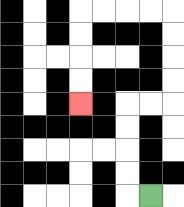{'start': '[6, 8]', 'end': '[3, 4]', 'path_directions': 'L,U,U,U,U,R,R,U,U,U,U,L,L,L,L,D,D,D,D', 'path_coordinates': '[[6, 8], [5, 8], [5, 7], [5, 6], [5, 5], [5, 4], [6, 4], [7, 4], [7, 3], [7, 2], [7, 1], [7, 0], [6, 0], [5, 0], [4, 0], [3, 0], [3, 1], [3, 2], [3, 3], [3, 4]]'}